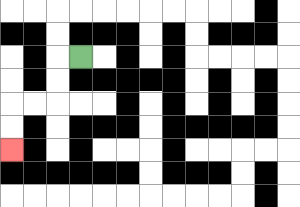{'start': '[3, 2]', 'end': '[0, 6]', 'path_directions': 'L,D,D,L,L,D,D', 'path_coordinates': '[[3, 2], [2, 2], [2, 3], [2, 4], [1, 4], [0, 4], [0, 5], [0, 6]]'}